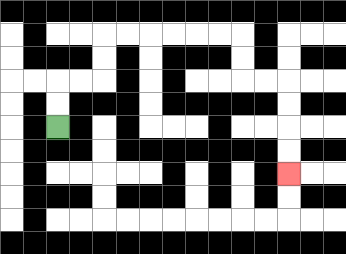{'start': '[2, 5]', 'end': '[12, 7]', 'path_directions': 'U,U,R,R,U,U,R,R,R,R,R,R,D,D,R,R,D,D,D,D', 'path_coordinates': '[[2, 5], [2, 4], [2, 3], [3, 3], [4, 3], [4, 2], [4, 1], [5, 1], [6, 1], [7, 1], [8, 1], [9, 1], [10, 1], [10, 2], [10, 3], [11, 3], [12, 3], [12, 4], [12, 5], [12, 6], [12, 7]]'}